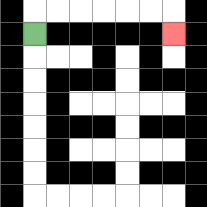{'start': '[1, 1]', 'end': '[7, 1]', 'path_directions': 'U,R,R,R,R,R,R,D', 'path_coordinates': '[[1, 1], [1, 0], [2, 0], [3, 0], [4, 0], [5, 0], [6, 0], [7, 0], [7, 1]]'}